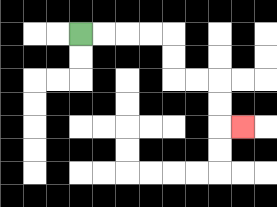{'start': '[3, 1]', 'end': '[10, 5]', 'path_directions': 'R,R,R,R,D,D,R,R,D,D,R', 'path_coordinates': '[[3, 1], [4, 1], [5, 1], [6, 1], [7, 1], [7, 2], [7, 3], [8, 3], [9, 3], [9, 4], [9, 5], [10, 5]]'}